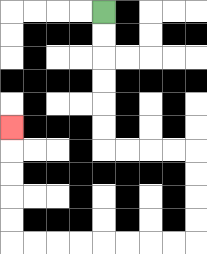{'start': '[4, 0]', 'end': '[0, 5]', 'path_directions': 'D,D,D,D,D,D,R,R,R,R,D,D,D,D,L,L,L,L,L,L,L,L,U,U,U,U,U', 'path_coordinates': '[[4, 0], [4, 1], [4, 2], [4, 3], [4, 4], [4, 5], [4, 6], [5, 6], [6, 6], [7, 6], [8, 6], [8, 7], [8, 8], [8, 9], [8, 10], [7, 10], [6, 10], [5, 10], [4, 10], [3, 10], [2, 10], [1, 10], [0, 10], [0, 9], [0, 8], [0, 7], [0, 6], [0, 5]]'}